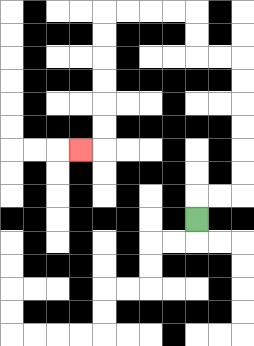{'start': '[8, 9]', 'end': '[3, 6]', 'path_directions': 'U,R,R,U,U,U,U,U,U,L,L,U,U,L,L,L,L,D,D,D,D,D,D,L', 'path_coordinates': '[[8, 9], [8, 8], [9, 8], [10, 8], [10, 7], [10, 6], [10, 5], [10, 4], [10, 3], [10, 2], [9, 2], [8, 2], [8, 1], [8, 0], [7, 0], [6, 0], [5, 0], [4, 0], [4, 1], [4, 2], [4, 3], [4, 4], [4, 5], [4, 6], [3, 6]]'}